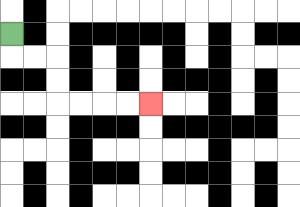{'start': '[0, 1]', 'end': '[6, 4]', 'path_directions': 'D,R,R,D,D,R,R,R,R', 'path_coordinates': '[[0, 1], [0, 2], [1, 2], [2, 2], [2, 3], [2, 4], [3, 4], [4, 4], [5, 4], [6, 4]]'}